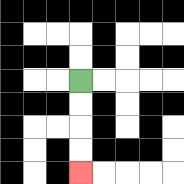{'start': '[3, 3]', 'end': '[3, 7]', 'path_directions': 'D,D,D,D', 'path_coordinates': '[[3, 3], [3, 4], [3, 5], [3, 6], [3, 7]]'}